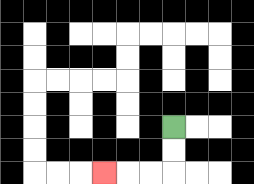{'start': '[7, 5]', 'end': '[4, 7]', 'path_directions': 'D,D,L,L,L', 'path_coordinates': '[[7, 5], [7, 6], [7, 7], [6, 7], [5, 7], [4, 7]]'}